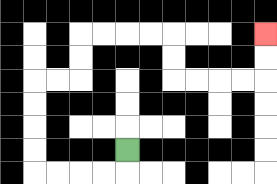{'start': '[5, 6]', 'end': '[11, 1]', 'path_directions': 'D,L,L,L,L,U,U,U,U,R,R,U,U,R,R,R,R,D,D,R,R,R,R,U,U', 'path_coordinates': '[[5, 6], [5, 7], [4, 7], [3, 7], [2, 7], [1, 7], [1, 6], [1, 5], [1, 4], [1, 3], [2, 3], [3, 3], [3, 2], [3, 1], [4, 1], [5, 1], [6, 1], [7, 1], [7, 2], [7, 3], [8, 3], [9, 3], [10, 3], [11, 3], [11, 2], [11, 1]]'}